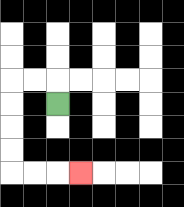{'start': '[2, 4]', 'end': '[3, 7]', 'path_directions': 'U,L,L,D,D,D,D,R,R,R', 'path_coordinates': '[[2, 4], [2, 3], [1, 3], [0, 3], [0, 4], [0, 5], [0, 6], [0, 7], [1, 7], [2, 7], [3, 7]]'}